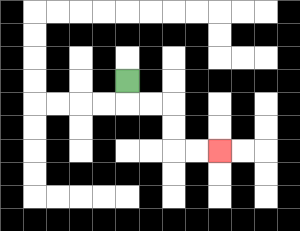{'start': '[5, 3]', 'end': '[9, 6]', 'path_directions': 'D,R,R,D,D,R,R', 'path_coordinates': '[[5, 3], [5, 4], [6, 4], [7, 4], [7, 5], [7, 6], [8, 6], [9, 6]]'}